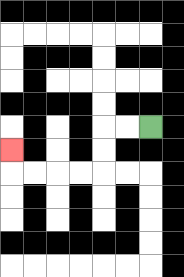{'start': '[6, 5]', 'end': '[0, 6]', 'path_directions': 'L,L,D,D,L,L,L,L,U', 'path_coordinates': '[[6, 5], [5, 5], [4, 5], [4, 6], [4, 7], [3, 7], [2, 7], [1, 7], [0, 7], [0, 6]]'}